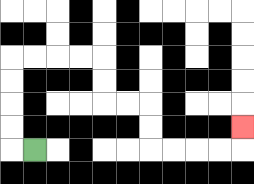{'start': '[1, 6]', 'end': '[10, 5]', 'path_directions': 'L,U,U,U,U,R,R,R,R,D,D,R,R,D,D,R,R,R,R,U', 'path_coordinates': '[[1, 6], [0, 6], [0, 5], [0, 4], [0, 3], [0, 2], [1, 2], [2, 2], [3, 2], [4, 2], [4, 3], [4, 4], [5, 4], [6, 4], [6, 5], [6, 6], [7, 6], [8, 6], [9, 6], [10, 6], [10, 5]]'}